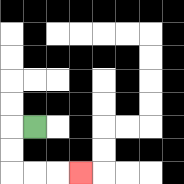{'start': '[1, 5]', 'end': '[3, 7]', 'path_directions': 'L,D,D,R,R,R', 'path_coordinates': '[[1, 5], [0, 5], [0, 6], [0, 7], [1, 7], [2, 7], [3, 7]]'}